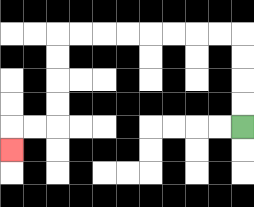{'start': '[10, 5]', 'end': '[0, 6]', 'path_directions': 'U,U,U,U,L,L,L,L,L,L,L,L,D,D,D,D,L,L,D', 'path_coordinates': '[[10, 5], [10, 4], [10, 3], [10, 2], [10, 1], [9, 1], [8, 1], [7, 1], [6, 1], [5, 1], [4, 1], [3, 1], [2, 1], [2, 2], [2, 3], [2, 4], [2, 5], [1, 5], [0, 5], [0, 6]]'}